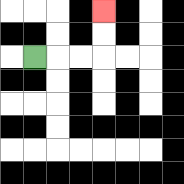{'start': '[1, 2]', 'end': '[4, 0]', 'path_directions': 'R,R,R,U,U', 'path_coordinates': '[[1, 2], [2, 2], [3, 2], [4, 2], [4, 1], [4, 0]]'}